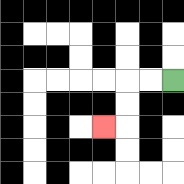{'start': '[7, 3]', 'end': '[4, 5]', 'path_directions': 'L,L,D,D,L', 'path_coordinates': '[[7, 3], [6, 3], [5, 3], [5, 4], [5, 5], [4, 5]]'}